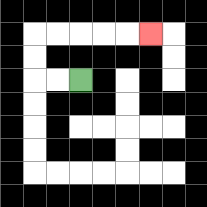{'start': '[3, 3]', 'end': '[6, 1]', 'path_directions': 'L,L,U,U,R,R,R,R,R', 'path_coordinates': '[[3, 3], [2, 3], [1, 3], [1, 2], [1, 1], [2, 1], [3, 1], [4, 1], [5, 1], [6, 1]]'}